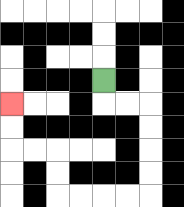{'start': '[4, 3]', 'end': '[0, 4]', 'path_directions': 'D,R,R,D,D,D,D,L,L,L,L,U,U,L,L,U,U', 'path_coordinates': '[[4, 3], [4, 4], [5, 4], [6, 4], [6, 5], [6, 6], [6, 7], [6, 8], [5, 8], [4, 8], [3, 8], [2, 8], [2, 7], [2, 6], [1, 6], [0, 6], [0, 5], [0, 4]]'}